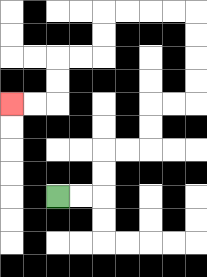{'start': '[2, 8]', 'end': '[0, 4]', 'path_directions': 'R,R,U,U,R,R,U,U,R,R,U,U,U,U,L,L,L,L,D,D,L,L,D,D,L,L', 'path_coordinates': '[[2, 8], [3, 8], [4, 8], [4, 7], [4, 6], [5, 6], [6, 6], [6, 5], [6, 4], [7, 4], [8, 4], [8, 3], [8, 2], [8, 1], [8, 0], [7, 0], [6, 0], [5, 0], [4, 0], [4, 1], [4, 2], [3, 2], [2, 2], [2, 3], [2, 4], [1, 4], [0, 4]]'}